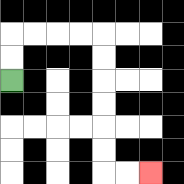{'start': '[0, 3]', 'end': '[6, 7]', 'path_directions': 'U,U,R,R,R,R,D,D,D,D,D,D,R,R', 'path_coordinates': '[[0, 3], [0, 2], [0, 1], [1, 1], [2, 1], [3, 1], [4, 1], [4, 2], [4, 3], [4, 4], [4, 5], [4, 6], [4, 7], [5, 7], [6, 7]]'}